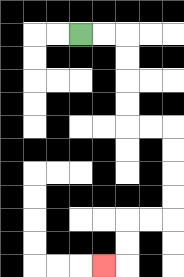{'start': '[3, 1]', 'end': '[4, 11]', 'path_directions': 'R,R,D,D,D,D,R,R,D,D,D,D,L,L,D,D,L', 'path_coordinates': '[[3, 1], [4, 1], [5, 1], [5, 2], [5, 3], [5, 4], [5, 5], [6, 5], [7, 5], [7, 6], [7, 7], [7, 8], [7, 9], [6, 9], [5, 9], [5, 10], [5, 11], [4, 11]]'}